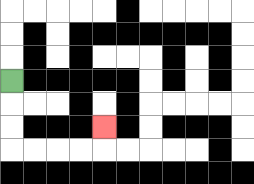{'start': '[0, 3]', 'end': '[4, 5]', 'path_directions': 'D,D,D,R,R,R,R,U', 'path_coordinates': '[[0, 3], [0, 4], [0, 5], [0, 6], [1, 6], [2, 6], [3, 6], [4, 6], [4, 5]]'}